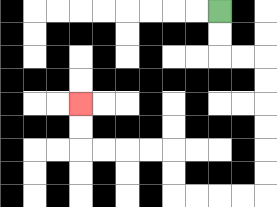{'start': '[9, 0]', 'end': '[3, 4]', 'path_directions': 'D,D,R,R,D,D,D,D,D,D,L,L,L,L,U,U,L,L,L,L,U,U', 'path_coordinates': '[[9, 0], [9, 1], [9, 2], [10, 2], [11, 2], [11, 3], [11, 4], [11, 5], [11, 6], [11, 7], [11, 8], [10, 8], [9, 8], [8, 8], [7, 8], [7, 7], [7, 6], [6, 6], [5, 6], [4, 6], [3, 6], [3, 5], [3, 4]]'}